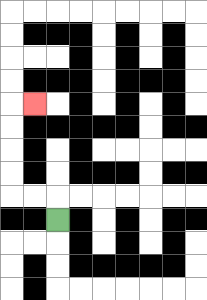{'start': '[2, 9]', 'end': '[1, 4]', 'path_directions': 'U,L,L,U,U,U,U,R', 'path_coordinates': '[[2, 9], [2, 8], [1, 8], [0, 8], [0, 7], [0, 6], [0, 5], [0, 4], [1, 4]]'}